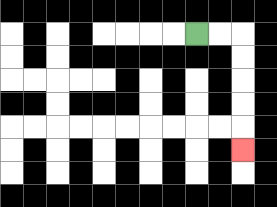{'start': '[8, 1]', 'end': '[10, 6]', 'path_directions': 'R,R,D,D,D,D,D', 'path_coordinates': '[[8, 1], [9, 1], [10, 1], [10, 2], [10, 3], [10, 4], [10, 5], [10, 6]]'}